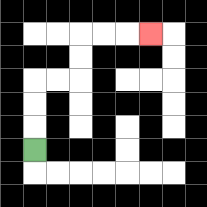{'start': '[1, 6]', 'end': '[6, 1]', 'path_directions': 'U,U,U,R,R,U,U,R,R,R', 'path_coordinates': '[[1, 6], [1, 5], [1, 4], [1, 3], [2, 3], [3, 3], [3, 2], [3, 1], [4, 1], [5, 1], [6, 1]]'}